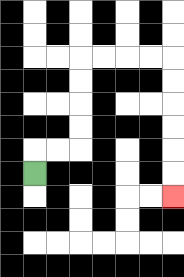{'start': '[1, 7]', 'end': '[7, 8]', 'path_directions': 'U,R,R,U,U,U,U,R,R,R,R,D,D,D,D,D,D', 'path_coordinates': '[[1, 7], [1, 6], [2, 6], [3, 6], [3, 5], [3, 4], [3, 3], [3, 2], [4, 2], [5, 2], [6, 2], [7, 2], [7, 3], [7, 4], [7, 5], [7, 6], [7, 7], [7, 8]]'}